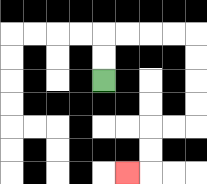{'start': '[4, 3]', 'end': '[5, 7]', 'path_directions': 'U,U,R,R,R,R,D,D,D,D,L,L,D,D,L', 'path_coordinates': '[[4, 3], [4, 2], [4, 1], [5, 1], [6, 1], [7, 1], [8, 1], [8, 2], [8, 3], [8, 4], [8, 5], [7, 5], [6, 5], [6, 6], [6, 7], [5, 7]]'}